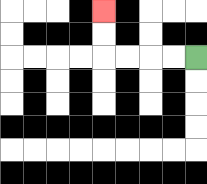{'start': '[8, 2]', 'end': '[4, 0]', 'path_directions': 'L,L,L,L,U,U', 'path_coordinates': '[[8, 2], [7, 2], [6, 2], [5, 2], [4, 2], [4, 1], [4, 0]]'}